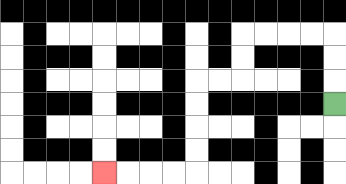{'start': '[14, 4]', 'end': '[4, 7]', 'path_directions': 'U,U,U,L,L,L,L,D,D,L,L,D,D,D,D,L,L,L,L', 'path_coordinates': '[[14, 4], [14, 3], [14, 2], [14, 1], [13, 1], [12, 1], [11, 1], [10, 1], [10, 2], [10, 3], [9, 3], [8, 3], [8, 4], [8, 5], [8, 6], [8, 7], [7, 7], [6, 7], [5, 7], [4, 7]]'}